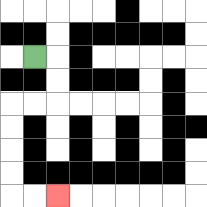{'start': '[1, 2]', 'end': '[2, 8]', 'path_directions': 'R,D,D,L,L,D,D,D,D,R,R', 'path_coordinates': '[[1, 2], [2, 2], [2, 3], [2, 4], [1, 4], [0, 4], [0, 5], [0, 6], [0, 7], [0, 8], [1, 8], [2, 8]]'}